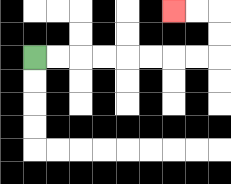{'start': '[1, 2]', 'end': '[7, 0]', 'path_directions': 'R,R,R,R,R,R,R,R,U,U,L,L', 'path_coordinates': '[[1, 2], [2, 2], [3, 2], [4, 2], [5, 2], [6, 2], [7, 2], [8, 2], [9, 2], [9, 1], [9, 0], [8, 0], [7, 0]]'}